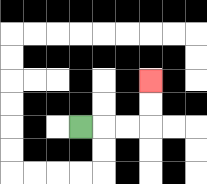{'start': '[3, 5]', 'end': '[6, 3]', 'path_directions': 'R,R,R,U,U', 'path_coordinates': '[[3, 5], [4, 5], [5, 5], [6, 5], [6, 4], [6, 3]]'}